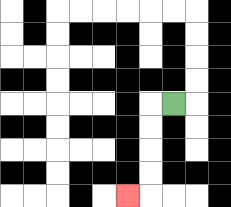{'start': '[7, 4]', 'end': '[5, 8]', 'path_directions': 'L,D,D,D,D,L', 'path_coordinates': '[[7, 4], [6, 4], [6, 5], [6, 6], [6, 7], [6, 8], [5, 8]]'}